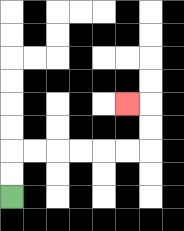{'start': '[0, 8]', 'end': '[5, 4]', 'path_directions': 'U,U,R,R,R,R,R,R,U,U,L', 'path_coordinates': '[[0, 8], [0, 7], [0, 6], [1, 6], [2, 6], [3, 6], [4, 6], [5, 6], [6, 6], [6, 5], [6, 4], [5, 4]]'}